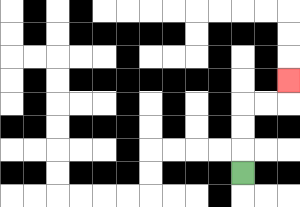{'start': '[10, 7]', 'end': '[12, 3]', 'path_directions': 'U,U,U,R,R,U', 'path_coordinates': '[[10, 7], [10, 6], [10, 5], [10, 4], [11, 4], [12, 4], [12, 3]]'}